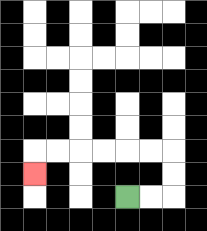{'start': '[5, 8]', 'end': '[1, 7]', 'path_directions': 'R,R,U,U,L,L,L,L,L,L,D', 'path_coordinates': '[[5, 8], [6, 8], [7, 8], [7, 7], [7, 6], [6, 6], [5, 6], [4, 6], [3, 6], [2, 6], [1, 6], [1, 7]]'}